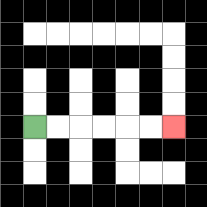{'start': '[1, 5]', 'end': '[7, 5]', 'path_directions': 'R,R,R,R,R,R', 'path_coordinates': '[[1, 5], [2, 5], [3, 5], [4, 5], [5, 5], [6, 5], [7, 5]]'}